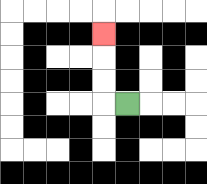{'start': '[5, 4]', 'end': '[4, 1]', 'path_directions': 'L,U,U,U', 'path_coordinates': '[[5, 4], [4, 4], [4, 3], [4, 2], [4, 1]]'}